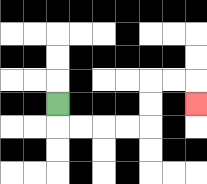{'start': '[2, 4]', 'end': '[8, 4]', 'path_directions': 'D,R,R,R,R,U,U,R,R,D', 'path_coordinates': '[[2, 4], [2, 5], [3, 5], [4, 5], [5, 5], [6, 5], [6, 4], [6, 3], [7, 3], [8, 3], [8, 4]]'}